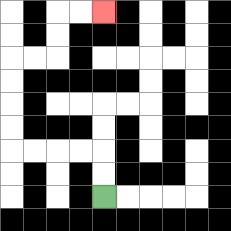{'start': '[4, 8]', 'end': '[4, 0]', 'path_directions': 'U,U,L,L,L,L,U,U,U,U,R,R,U,U,R,R', 'path_coordinates': '[[4, 8], [4, 7], [4, 6], [3, 6], [2, 6], [1, 6], [0, 6], [0, 5], [0, 4], [0, 3], [0, 2], [1, 2], [2, 2], [2, 1], [2, 0], [3, 0], [4, 0]]'}